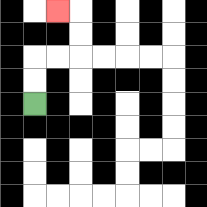{'start': '[1, 4]', 'end': '[2, 0]', 'path_directions': 'U,U,R,R,U,U,L', 'path_coordinates': '[[1, 4], [1, 3], [1, 2], [2, 2], [3, 2], [3, 1], [3, 0], [2, 0]]'}